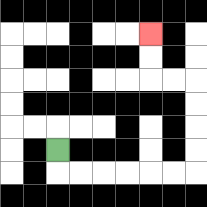{'start': '[2, 6]', 'end': '[6, 1]', 'path_directions': 'D,R,R,R,R,R,R,U,U,U,U,L,L,U,U', 'path_coordinates': '[[2, 6], [2, 7], [3, 7], [4, 7], [5, 7], [6, 7], [7, 7], [8, 7], [8, 6], [8, 5], [8, 4], [8, 3], [7, 3], [6, 3], [6, 2], [6, 1]]'}